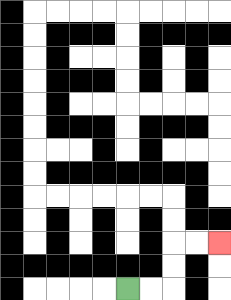{'start': '[5, 12]', 'end': '[9, 10]', 'path_directions': 'R,R,U,U,R,R', 'path_coordinates': '[[5, 12], [6, 12], [7, 12], [7, 11], [7, 10], [8, 10], [9, 10]]'}